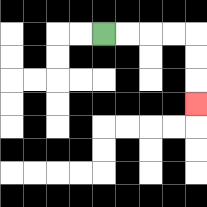{'start': '[4, 1]', 'end': '[8, 4]', 'path_directions': 'R,R,R,R,D,D,D', 'path_coordinates': '[[4, 1], [5, 1], [6, 1], [7, 1], [8, 1], [8, 2], [8, 3], [8, 4]]'}